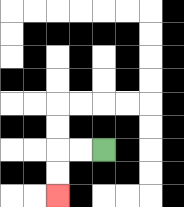{'start': '[4, 6]', 'end': '[2, 8]', 'path_directions': 'L,L,D,D', 'path_coordinates': '[[4, 6], [3, 6], [2, 6], [2, 7], [2, 8]]'}